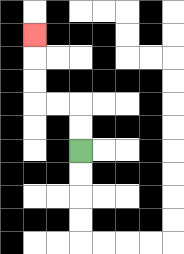{'start': '[3, 6]', 'end': '[1, 1]', 'path_directions': 'U,U,L,L,U,U,U', 'path_coordinates': '[[3, 6], [3, 5], [3, 4], [2, 4], [1, 4], [1, 3], [1, 2], [1, 1]]'}